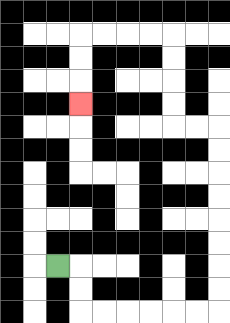{'start': '[2, 11]', 'end': '[3, 4]', 'path_directions': 'R,D,D,R,R,R,R,R,R,U,U,U,U,U,U,U,U,L,L,U,U,U,U,L,L,L,L,D,D,D', 'path_coordinates': '[[2, 11], [3, 11], [3, 12], [3, 13], [4, 13], [5, 13], [6, 13], [7, 13], [8, 13], [9, 13], [9, 12], [9, 11], [9, 10], [9, 9], [9, 8], [9, 7], [9, 6], [9, 5], [8, 5], [7, 5], [7, 4], [7, 3], [7, 2], [7, 1], [6, 1], [5, 1], [4, 1], [3, 1], [3, 2], [3, 3], [3, 4]]'}